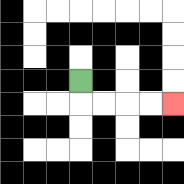{'start': '[3, 3]', 'end': '[7, 4]', 'path_directions': 'D,R,R,R,R', 'path_coordinates': '[[3, 3], [3, 4], [4, 4], [5, 4], [6, 4], [7, 4]]'}